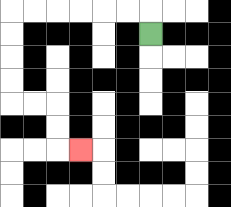{'start': '[6, 1]', 'end': '[3, 6]', 'path_directions': 'U,L,L,L,L,L,L,D,D,D,D,R,R,D,D,R', 'path_coordinates': '[[6, 1], [6, 0], [5, 0], [4, 0], [3, 0], [2, 0], [1, 0], [0, 0], [0, 1], [0, 2], [0, 3], [0, 4], [1, 4], [2, 4], [2, 5], [2, 6], [3, 6]]'}